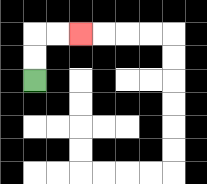{'start': '[1, 3]', 'end': '[3, 1]', 'path_directions': 'U,U,R,R', 'path_coordinates': '[[1, 3], [1, 2], [1, 1], [2, 1], [3, 1]]'}